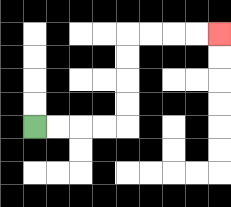{'start': '[1, 5]', 'end': '[9, 1]', 'path_directions': 'R,R,R,R,U,U,U,U,R,R,R,R', 'path_coordinates': '[[1, 5], [2, 5], [3, 5], [4, 5], [5, 5], [5, 4], [5, 3], [5, 2], [5, 1], [6, 1], [7, 1], [8, 1], [9, 1]]'}